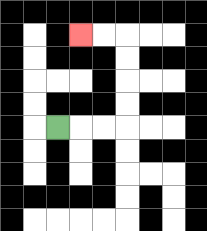{'start': '[2, 5]', 'end': '[3, 1]', 'path_directions': 'R,R,R,U,U,U,U,L,L', 'path_coordinates': '[[2, 5], [3, 5], [4, 5], [5, 5], [5, 4], [5, 3], [5, 2], [5, 1], [4, 1], [3, 1]]'}